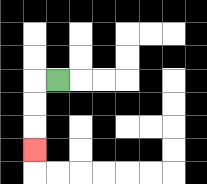{'start': '[2, 3]', 'end': '[1, 6]', 'path_directions': 'L,D,D,D', 'path_coordinates': '[[2, 3], [1, 3], [1, 4], [1, 5], [1, 6]]'}